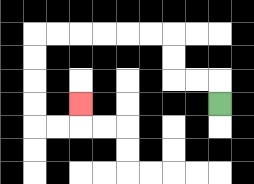{'start': '[9, 4]', 'end': '[3, 4]', 'path_directions': 'U,L,L,U,U,L,L,L,L,L,L,D,D,D,D,R,R,U', 'path_coordinates': '[[9, 4], [9, 3], [8, 3], [7, 3], [7, 2], [7, 1], [6, 1], [5, 1], [4, 1], [3, 1], [2, 1], [1, 1], [1, 2], [1, 3], [1, 4], [1, 5], [2, 5], [3, 5], [3, 4]]'}